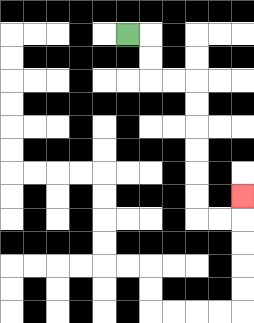{'start': '[5, 1]', 'end': '[10, 8]', 'path_directions': 'R,D,D,R,R,D,D,D,D,D,D,R,R,U', 'path_coordinates': '[[5, 1], [6, 1], [6, 2], [6, 3], [7, 3], [8, 3], [8, 4], [8, 5], [8, 6], [8, 7], [8, 8], [8, 9], [9, 9], [10, 9], [10, 8]]'}